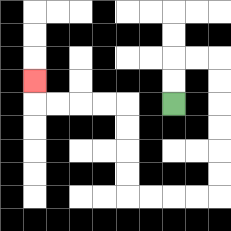{'start': '[7, 4]', 'end': '[1, 3]', 'path_directions': 'U,U,R,R,D,D,D,D,D,D,L,L,L,L,U,U,U,U,L,L,L,L,U', 'path_coordinates': '[[7, 4], [7, 3], [7, 2], [8, 2], [9, 2], [9, 3], [9, 4], [9, 5], [9, 6], [9, 7], [9, 8], [8, 8], [7, 8], [6, 8], [5, 8], [5, 7], [5, 6], [5, 5], [5, 4], [4, 4], [3, 4], [2, 4], [1, 4], [1, 3]]'}